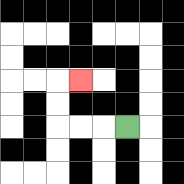{'start': '[5, 5]', 'end': '[3, 3]', 'path_directions': 'L,L,L,U,U,R', 'path_coordinates': '[[5, 5], [4, 5], [3, 5], [2, 5], [2, 4], [2, 3], [3, 3]]'}